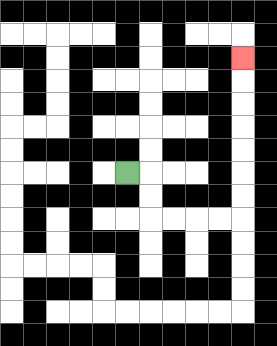{'start': '[5, 7]', 'end': '[10, 2]', 'path_directions': 'R,D,D,R,R,R,R,U,U,U,U,U,U,U', 'path_coordinates': '[[5, 7], [6, 7], [6, 8], [6, 9], [7, 9], [8, 9], [9, 9], [10, 9], [10, 8], [10, 7], [10, 6], [10, 5], [10, 4], [10, 3], [10, 2]]'}